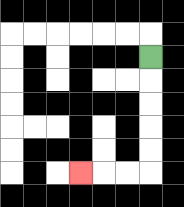{'start': '[6, 2]', 'end': '[3, 7]', 'path_directions': 'D,D,D,D,D,L,L,L', 'path_coordinates': '[[6, 2], [6, 3], [6, 4], [6, 5], [6, 6], [6, 7], [5, 7], [4, 7], [3, 7]]'}